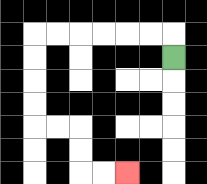{'start': '[7, 2]', 'end': '[5, 7]', 'path_directions': 'U,L,L,L,L,L,L,D,D,D,D,R,R,D,D,R,R', 'path_coordinates': '[[7, 2], [7, 1], [6, 1], [5, 1], [4, 1], [3, 1], [2, 1], [1, 1], [1, 2], [1, 3], [1, 4], [1, 5], [2, 5], [3, 5], [3, 6], [3, 7], [4, 7], [5, 7]]'}